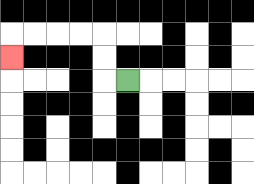{'start': '[5, 3]', 'end': '[0, 2]', 'path_directions': 'L,U,U,L,L,L,L,D', 'path_coordinates': '[[5, 3], [4, 3], [4, 2], [4, 1], [3, 1], [2, 1], [1, 1], [0, 1], [0, 2]]'}